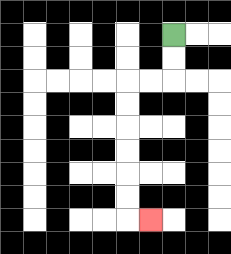{'start': '[7, 1]', 'end': '[6, 9]', 'path_directions': 'D,D,L,L,D,D,D,D,D,D,R', 'path_coordinates': '[[7, 1], [7, 2], [7, 3], [6, 3], [5, 3], [5, 4], [5, 5], [5, 6], [5, 7], [5, 8], [5, 9], [6, 9]]'}